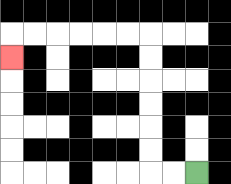{'start': '[8, 7]', 'end': '[0, 2]', 'path_directions': 'L,L,U,U,U,U,U,U,L,L,L,L,L,L,D', 'path_coordinates': '[[8, 7], [7, 7], [6, 7], [6, 6], [6, 5], [6, 4], [6, 3], [6, 2], [6, 1], [5, 1], [4, 1], [3, 1], [2, 1], [1, 1], [0, 1], [0, 2]]'}